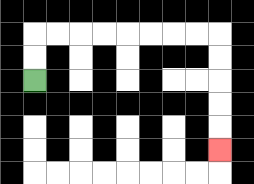{'start': '[1, 3]', 'end': '[9, 6]', 'path_directions': 'U,U,R,R,R,R,R,R,R,R,D,D,D,D,D', 'path_coordinates': '[[1, 3], [1, 2], [1, 1], [2, 1], [3, 1], [4, 1], [5, 1], [6, 1], [7, 1], [8, 1], [9, 1], [9, 2], [9, 3], [9, 4], [9, 5], [9, 6]]'}